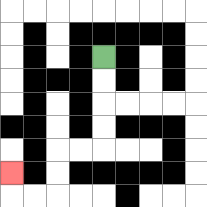{'start': '[4, 2]', 'end': '[0, 7]', 'path_directions': 'D,D,D,D,L,L,D,D,L,L,U', 'path_coordinates': '[[4, 2], [4, 3], [4, 4], [4, 5], [4, 6], [3, 6], [2, 6], [2, 7], [2, 8], [1, 8], [0, 8], [0, 7]]'}